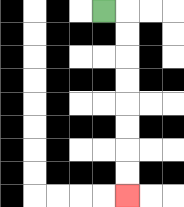{'start': '[4, 0]', 'end': '[5, 8]', 'path_directions': 'R,D,D,D,D,D,D,D,D', 'path_coordinates': '[[4, 0], [5, 0], [5, 1], [5, 2], [5, 3], [5, 4], [5, 5], [5, 6], [5, 7], [5, 8]]'}